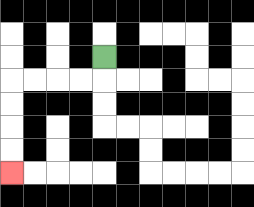{'start': '[4, 2]', 'end': '[0, 7]', 'path_directions': 'D,L,L,L,L,D,D,D,D', 'path_coordinates': '[[4, 2], [4, 3], [3, 3], [2, 3], [1, 3], [0, 3], [0, 4], [0, 5], [0, 6], [0, 7]]'}